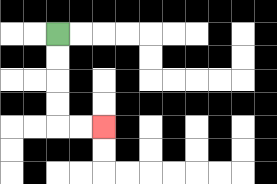{'start': '[2, 1]', 'end': '[4, 5]', 'path_directions': 'D,D,D,D,R,R', 'path_coordinates': '[[2, 1], [2, 2], [2, 3], [2, 4], [2, 5], [3, 5], [4, 5]]'}